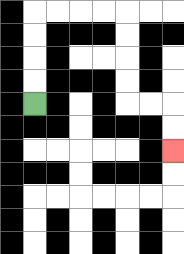{'start': '[1, 4]', 'end': '[7, 6]', 'path_directions': 'U,U,U,U,R,R,R,R,D,D,D,D,R,R,D,D', 'path_coordinates': '[[1, 4], [1, 3], [1, 2], [1, 1], [1, 0], [2, 0], [3, 0], [4, 0], [5, 0], [5, 1], [5, 2], [5, 3], [5, 4], [6, 4], [7, 4], [7, 5], [7, 6]]'}